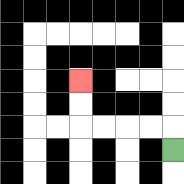{'start': '[7, 6]', 'end': '[3, 3]', 'path_directions': 'U,L,L,L,L,U,U', 'path_coordinates': '[[7, 6], [7, 5], [6, 5], [5, 5], [4, 5], [3, 5], [3, 4], [3, 3]]'}